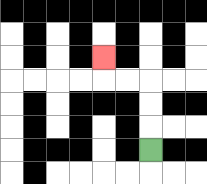{'start': '[6, 6]', 'end': '[4, 2]', 'path_directions': 'U,U,U,L,L,U', 'path_coordinates': '[[6, 6], [6, 5], [6, 4], [6, 3], [5, 3], [4, 3], [4, 2]]'}